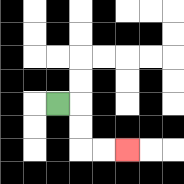{'start': '[2, 4]', 'end': '[5, 6]', 'path_directions': 'R,D,D,R,R', 'path_coordinates': '[[2, 4], [3, 4], [3, 5], [3, 6], [4, 6], [5, 6]]'}